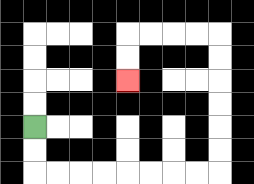{'start': '[1, 5]', 'end': '[5, 3]', 'path_directions': 'D,D,R,R,R,R,R,R,R,R,U,U,U,U,U,U,L,L,L,L,D,D', 'path_coordinates': '[[1, 5], [1, 6], [1, 7], [2, 7], [3, 7], [4, 7], [5, 7], [6, 7], [7, 7], [8, 7], [9, 7], [9, 6], [9, 5], [9, 4], [9, 3], [9, 2], [9, 1], [8, 1], [7, 1], [6, 1], [5, 1], [5, 2], [5, 3]]'}